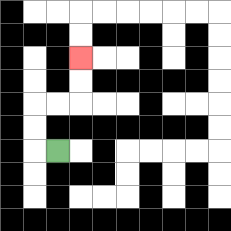{'start': '[2, 6]', 'end': '[3, 2]', 'path_directions': 'L,U,U,R,R,U,U', 'path_coordinates': '[[2, 6], [1, 6], [1, 5], [1, 4], [2, 4], [3, 4], [3, 3], [3, 2]]'}